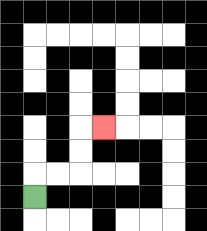{'start': '[1, 8]', 'end': '[4, 5]', 'path_directions': 'U,R,R,U,U,R', 'path_coordinates': '[[1, 8], [1, 7], [2, 7], [3, 7], [3, 6], [3, 5], [4, 5]]'}